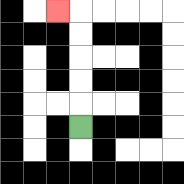{'start': '[3, 5]', 'end': '[2, 0]', 'path_directions': 'U,U,U,U,U,L', 'path_coordinates': '[[3, 5], [3, 4], [3, 3], [3, 2], [3, 1], [3, 0], [2, 0]]'}